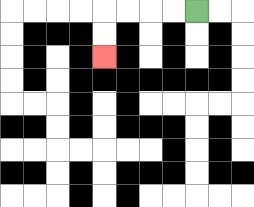{'start': '[8, 0]', 'end': '[4, 2]', 'path_directions': 'L,L,L,L,D,D', 'path_coordinates': '[[8, 0], [7, 0], [6, 0], [5, 0], [4, 0], [4, 1], [4, 2]]'}